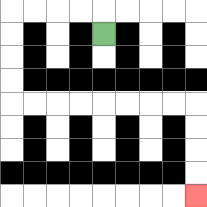{'start': '[4, 1]', 'end': '[8, 8]', 'path_directions': 'U,L,L,L,L,D,D,D,D,R,R,R,R,R,R,R,R,D,D,D,D', 'path_coordinates': '[[4, 1], [4, 0], [3, 0], [2, 0], [1, 0], [0, 0], [0, 1], [0, 2], [0, 3], [0, 4], [1, 4], [2, 4], [3, 4], [4, 4], [5, 4], [6, 4], [7, 4], [8, 4], [8, 5], [8, 6], [8, 7], [8, 8]]'}